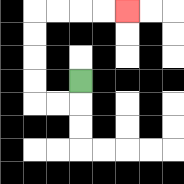{'start': '[3, 3]', 'end': '[5, 0]', 'path_directions': 'D,L,L,U,U,U,U,R,R,R,R', 'path_coordinates': '[[3, 3], [3, 4], [2, 4], [1, 4], [1, 3], [1, 2], [1, 1], [1, 0], [2, 0], [3, 0], [4, 0], [5, 0]]'}